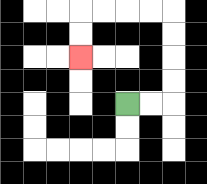{'start': '[5, 4]', 'end': '[3, 2]', 'path_directions': 'R,R,U,U,U,U,L,L,L,L,D,D', 'path_coordinates': '[[5, 4], [6, 4], [7, 4], [7, 3], [7, 2], [7, 1], [7, 0], [6, 0], [5, 0], [4, 0], [3, 0], [3, 1], [3, 2]]'}